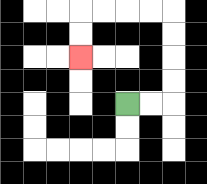{'start': '[5, 4]', 'end': '[3, 2]', 'path_directions': 'R,R,U,U,U,U,L,L,L,L,D,D', 'path_coordinates': '[[5, 4], [6, 4], [7, 4], [7, 3], [7, 2], [7, 1], [7, 0], [6, 0], [5, 0], [4, 0], [3, 0], [3, 1], [3, 2]]'}